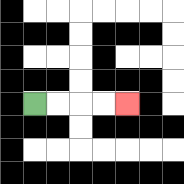{'start': '[1, 4]', 'end': '[5, 4]', 'path_directions': 'R,R,R,R', 'path_coordinates': '[[1, 4], [2, 4], [3, 4], [4, 4], [5, 4]]'}